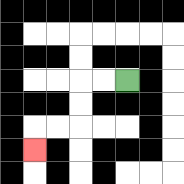{'start': '[5, 3]', 'end': '[1, 6]', 'path_directions': 'L,L,D,D,L,L,D', 'path_coordinates': '[[5, 3], [4, 3], [3, 3], [3, 4], [3, 5], [2, 5], [1, 5], [1, 6]]'}